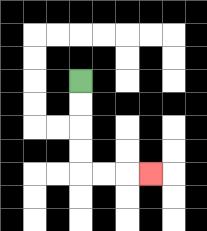{'start': '[3, 3]', 'end': '[6, 7]', 'path_directions': 'D,D,D,D,R,R,R', 'path_coordinates': '[[3, 3], [3, 4], [3, 5], [3, 6], [3, 7], [4, 7], [5, 7], [6, 7]]'}